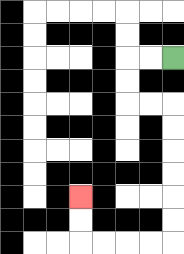{'start': '[7, 2]', 'end': '[3, 8]', 'path_directions': 'L,L,D,D,R,R,D,D,D,D,D,D,L,L,L,L,U,U', 'path_coordinates': '[[7, 2], [6, 2], [5, 2], [5, 3], [5, 4], [6, 4], [7, 4], [7, 5], [7, 6], [7, 7], [7, 8], [7, 9], [7, 10], [6, 10], [5, 10], [4, 10], [3, 10], [3, 9], [3, 8]]'}